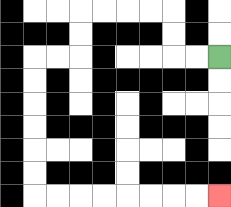{'start': '[9, 2]', 'end': '[9, 8]', 'path_directions': 'L,L,U,U,L,L,L,L,D,D,L,L,D,D,D,D,D,D,R,R,R,R,R,R,R,R', 'path_coordinates': '[[9, 2], [8, 2], [7, 2], [7, 1], [7, 0], [6, 0], [5, 0], [4, 0], [3, 0], [3, 1], [3, 2], [2, 2], [1, 2], [1, 3], [1, 4], [1, 5], [1, 6], [1, 7], [1, 8], [2, 8], [3, 8], [4, 8], [5, 8], [6, 8], [7, 8], [8, 8], [9, 8]]'}